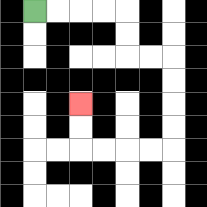{'start': '[1, 0]', 'end': '[3, 4]', 'path_directions': 'R,R,R,R,D,D,R,R,D,D,D,D,L,L,L,L,U,U', 'path_coordinates': '[[1, 0], [2, 0], [3, 0], [4, 0], [5, 0], [5, 1], [5, 2], [6, 2], [7, 2], [7, 3], [7, 4], [7, 5], [7, 6], [6, 6], [5, 6], [4, 6], [3, 6], [3, 5], [3, 4]]'}